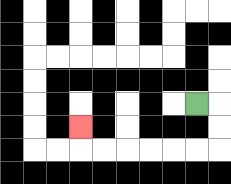{'start': '[8, 4]', 'end': '[3, 5]', 'path_directions': 'R,D,D,L,L,L,L,L,L,U', 'path_coordinates': '[[8, 4], [9, 4], [9, 5], [9, 6], [8, 6], [7, 6], [6, 6], [5, 6], [4, 6], [3, 6], [3, 5]]'}